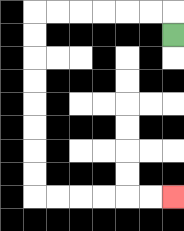{'start': '[7, 1]', 'end': '[7, 8]', 'path_directions': 'U,L,L,L,L,L,L,D,D,D,D,D,D,D,D,R,R,R,R,R,R', 'path_coordinates': '[[7, 1], [7, 0], [6, 0], [5, 0], [4, 0], [3, 0], [2, 0], [1, 0], [1, 1], [1, 2], [1, 3], [1, 4], [1, 5], [1, 6], [1, 7], [1, 8], [2, 8], [3, 8], [4, 8], [5, 8], [6, 8], [7, 8]]'}